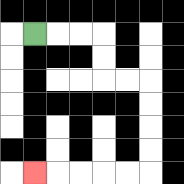{'start': '[1, 1]', 'end': '[1, 7]', 'path_directions': 'R,R,R,D,D,R,R,D,D,D,D,L,L,L,L,L', 'path_coordinates': '[[1, 1], [2, 1], [3, 1], [4, 1], [4, 2], [4, 3], [5, 3], [6, 3], [6, 4], [6, 5], [6, 6], [6, 7], [5, 7], [4, 7], [3, 7], [2, 7], [1, 7]]'}